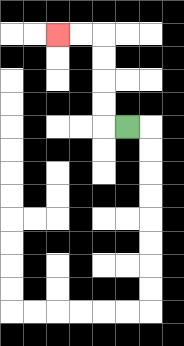{'start': '[5, 5]', 'end': '[2, 1]', 'path_directions': 'L,U,U,U,U,L,L', 'path_coordinates': '[[5, 5], [4, 5], [4, 4], [4, 3], [4, 2], [4, 1], [3, 1], [2, 1]]'}